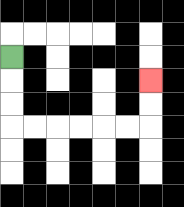{'start': '[0, 2]', 'end': '[6, 3]', 'path_directions': 'D,D,D,R,R,R,R,R,R,U,U', 'path_coordinates': '[[0, 2], [0, 3], [0, 4], [0, 5], [1, 5], [2, 5], [3, 5], [4, 5], [5, 5], [6, 5], [6, 4], [6, 3]]'}